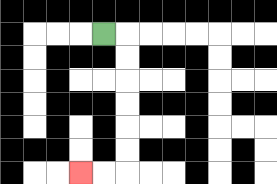{'start': '[4, 1]', 'end': '[3, 7]', 'path_directions': 'R,D,D,D,D,D,D,L,L', 'path_coordinates': '[[4, 1], [5, 1], [5, 2], [5, 3], [5, 4], [5, 5], [5, 6], [5, 7], [4, 7], [3, 7]]'}